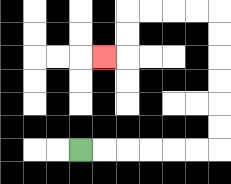{'start': '[3, 6]', 'end': '[4, 2]', 'path_directions': 'R,R,R,R,R,R,U,U,U,U,U,U,L,L,L,L,D,D,L', 'path_coordinates': '[[3, 6], [4, 6], [5, 6], [6, 6], [7, 6], [8, 6], [9, 6], [9, 5], [9, 4], [9, 3], [9, 2], [9, 1], [9, 0], [8, 0], [7, 0], [6, 0], [5, 0], [5, 1], [5, 2], [4, 2]]'}